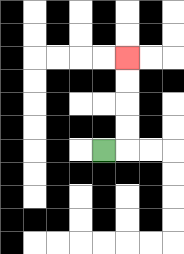{'start': '[4, 6]', 'end': '[5, 2]', 'path_directions': 'R,U,U,U,U', 'path_coordinates': '[[4, 6], [5, 6], [5, 5], [5, 4], [5, 3], [5, 2]]'}